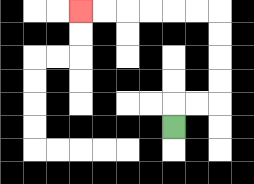{'start': '[7, 5]', 'end': '[3, 0]', 'path_directions': 'U,R,R,U,U,U,U,L,L,L,L,L,L', 'path_coordinates': '[[7, 5], [7, 4], [8, 4], [9, 4], [9, 3], [9, 2], [9, 1], [9, 0], [8, 0], [7, 0], [6, 0], [5, 0], [4, 0], [3, 0]]'}